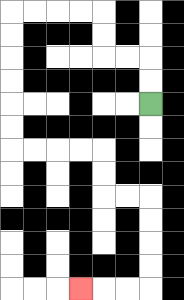{'start': '[6, 4]', 'end': '[3, 12]', 'path_directions': 'U,U,L,L,U,U,L,L,L,L,D,D,D,D,D,D,R,R,R,R,D,D,R,R,D,D,D,D,L,L,L', 'path_coordinates': '[[6, 4], [6, 3], [6, 2], [5, 2], [4, 2], [4, 1], [4, 0], [3, 0], [2, 0], [1, 0], [0, 0], [0, 1], [0, 2], [0, 3], [0, 4], [0, 5], [0, 6], [1, 6], [2, 6], [3, 6], [4, 6], [4, 7], [4, 8], [5, 8], [6, 8], [6, 9], [6, 10], [6, 11], [6, 12], [5, 12], [4, 12], [3, 12]]'}